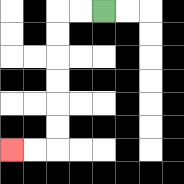{'start': '[4, 0]', 'end': '[0, 6]', 'path_directions': 'L,L,D,D,D,D,D,D,L,L', 'path_coordinates': '[[4, 0], [3, 0], [2, 0], [2, 1], [2, 2], [2, 3], [2, 4], [2, 5], [2, 6], [1, 6], [0, 6]]'}